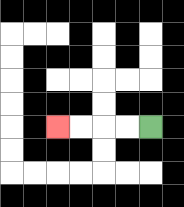{'start': '[6, 5]', 'end': '[2, 5]', 'path_directions': 'L,L,L,L', 'path_coordinates': '[[6, 5], [5, 5], [4, 5], [3, 5], [2, 5]]'}